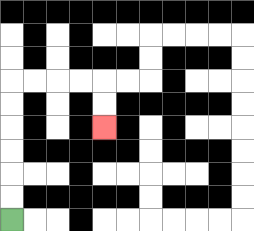{'start': '[0, 9]', 'end': '[4, 5]', 'path_directions': 'U,U,U,U,U,U,R,R,R,R,D,D', 'path_coordinates': '[[0, 9], [0, 8], [0, 7], [0, 6], [0, 5], [0, 4], [0, 3], [1, 3], [2, 3], [3, 3], [4, 3], [4, 4], [4, 5]]'}